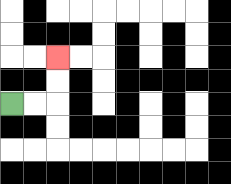{'start': '[0, 4]', 'end': '[2, 2]', 'path_directions': 'R,R,U,U', 'path_coordinates': '[[0, 4], [1, 4], [2, 4], [2, 3], [2, 2]]'}